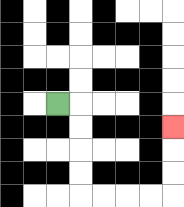{'start': '[2, 4]', 'end': '[7, 5]', 'path_directions': 'R,D,D,D,D,R,R,R,R,U,U,U', 'path_coordinates': '[[2, 4], [3, 4], [3, 5], [3, 6], [3, 7], [3, 8], [4, 8], [5, 8], [6, 8], [7, 8], [7, 7], [7, 6], [7, 5]]'}